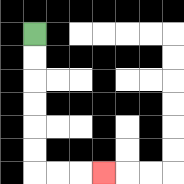{'start': '[1, 1]', 'end': '[4, 7]', 'path_directions': 'D,D,D,D,D,D,R,R,R', 'path_coordinates': '[[1, 1], [1, 2], [1, 3], [1, 4], [1, 5], [1, 6], [1, 7], [2, 7], [3, 7], [4, 7]]'}